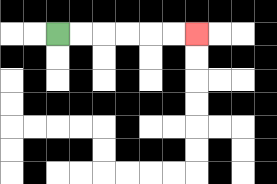{'start': '[2, 1]', 'end': '[8, 1]', 'path_directions': 'R,R,R,R,R,R', 'path_coordinates': '[[2, 1], [3, 1], [4, 1], [5, 1], [6, 1], [7, 1], [8, 1]]'}